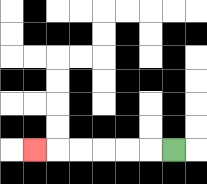{'start': '[7, 6]', 'end': '[1, 6]', 'path_directions': 'L,L,L,L,L,L', 'path_coordinates': '[[7, 6], [6, 6], [5, 6], [4, 6], [3, 6], [2, 6], [1, 6]]'}